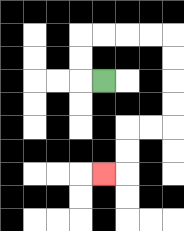{'start': '[4, 3]', 'end': '[4, 7]', 'path_directions': 'L,U,U,R,R,R,R,D,D,D,D,L,L,D,D,L', 'path_coordinates': '[[4, 3], [3, 3], [3, 2], [3, 1], [4, 1], [5, 1], [6, 1], [7, 1], [7, 2], [7, 3], [7, 4], [7, 5], [6, 5], [5, 5], [5, 6], [5, 7], [4, 7]]'}